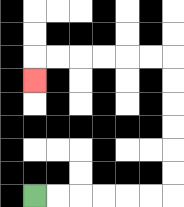{'start': '[1, 8]', 'end': '[1, 3]', 'path_directions': 'R,R,R,R,R,R,U,U,U,U,U,U,L,L,L,L,L,L,D', 'path_coordinates': '[[1, 8], [2, 8], [3, 8], [4, 8], [5, 8], [6, 8], [7, 8], [7, 7], [7, 6], [7, 5], [7, 4], [7, 3], [7, 2], [6, 2], [5, 2], [4, 2], [3, 2], [2, 2], [1, 2], [1, 3]]'}